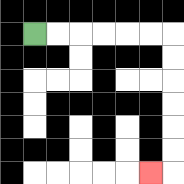{'start': '[1, 1]', 'end': '[6, 7]', 'path_directions': 'R,R,R,R,R,R,D,D,D,D,D,D,L', 'path_coordinates': '[[1, 1], [2, 1], [3, 1], [4, 1], [5, 1], [6, 1], [7, 1], [7, 2], [7, 3], [7, 4], [7, 5], [7, 6], [7, 7], [6, 7]]'}